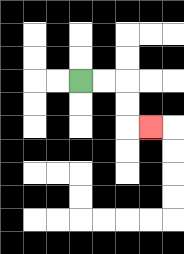{'start': '[3, 3]', 'end': '[6, 5]', 'path_directions': 'R,R,D,D,R', 'path_coordinates': '[[3, 3], [4, 3], [5, 3], [5, 4], [5, 5], [6, 5]]'}